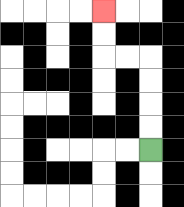{'start': '[6, 6]', 'end': '[4, 0]', 'path_directions': 'U,U,U,U,L,L,U,U', 'path_coordinates': '[[6, 6], [6, 5], [6, 4], [6, 3], [6, 2], [5, 2], [4, 2], [4, 1], [4, 0]]'}